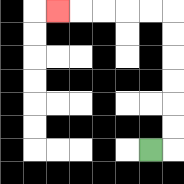{'start': '[6, 6]', 'end': '[2, 0]', 'path_directions': 'R,U,U,U,U,U,U,L,L,L,L,L', 'path_coordinates': '[[6, 6], [7, 6], [7, 5], [7, 4], [7, 3], [7, 2], [7, 1], [7, 0], [6, 0], [5, 0], [4, 0], [3, 0], [2, 0]]'}